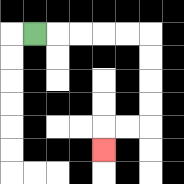{'start': '[1, 1]', 'end': '[4, 6]', 'path_directions': 'R,R,R,R,R,D,D,D,D,L,L,D', 'path_coordinates': '[[1, 1], [2, 1], [3, 1], [4, 1], [5, 1], [6, 1], [6, 2], [6, 3], [6, 4], [6, 5], [5, 5], [4, 5], [4, 6]]'}